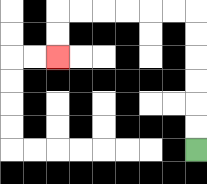{'start': '[8, 6]', 'end': '[2, 2]', 'path_directions': 'U,U,U,U,U,U,L,L,L,L,L,L,D,D', 'path_coordinates': '[[8, 6], [8, 5], [8, 4], [8, 3], [8, 2], [8, 1], [8, 0], [7, 0], [6, 0], [5, 0], [4, 0], [3, 0], [2, 0], [2, 1], [2, 2]]'}